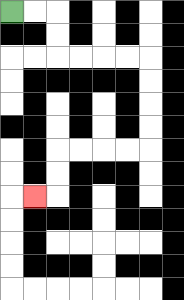{'start': '[0, 0]', 'end': '[1, 8]', 'path_directions': 'R,R,D,D,R,R,R,R,D,D,D,D,L,L,L,L,D,D,L', 'path_coordinates': '[[0, 0], [1, 0], [2, 0], [2, 1], [2, 2], [3, 2], [4, 2], [5, 2], [6, 2], [6, 3], [6, 4], [6, 5], [6, 6], [5, 6], [4, 6], [3, 6], [2, 6], [2, 7], [2, 8], [1, 8]]'}